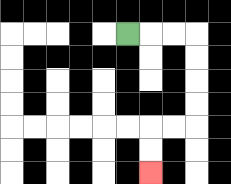{'start': '[5, 1]', 'end': '[6, 7]', 'path_directions': 'R,R,R,D,D,D,D,L,L,D,D', 'path_coordinates': '[[5, 1], [6, 1], [7, 1], [8, 1], [8, 2], [8, 3], [8, 4], [8, 5], [7, 5], [6, 5], [6, 6], [6, 7]]'}